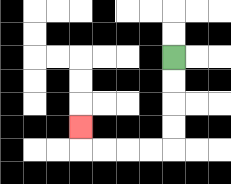{'start': '[7, 2]', 'end': '[3, 5]', 'path_directions': 'D,D,D,D,L,L,L,L,U', 'path_coordinates': '[[7, 2], [7, 3], [7, 4], [7, 5], [7, 6], [6, 6], [5, 6], [4, 6], [3, 6], [3, 5]]'}